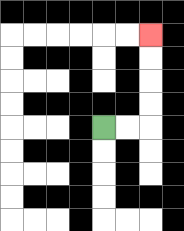{'start': '[4, 5]', 'end': '[6, 1]', 'path_directions': 'R,R,U,U,U,U', 'path_coordinates': '[[4, 5], [5, 5], [6, 5], [6, 4], [6, 3], [6, 2], [6, 1]]'}